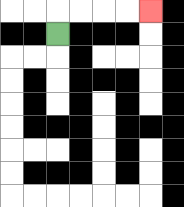{'start': '[2, 1]', 'end': '[6, 0]', 'path_directions': 'U,R,R,R,R', 'path_coordinates': '[[2, 1], [2, 0], [3, 0], [4, 0], [5, 0], [6, 0]]'}